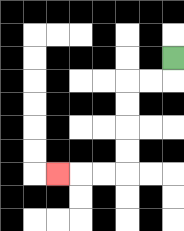{'start': '[7, 2]', 'end': '[2, 7]', 'path_directions': 'D,L,L,D,D,D,D,L,L,L', 'path_coordinates': '[[7, 2], [7, 3], [6, 3], [5, 3], [5, 4], [5, 5], [5, 6], [5, 7], [4, 7], [3, 7], [2, 7]]'}